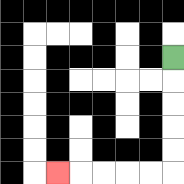{'start': '[7, 2]', 'end': '[2, 7]', 'path_directions': 'D,D,D,D,D,L,L,L,L,L', 'path_coordinates': '[[7, 2], [7, 3], [7, 4], [7, 5], [7, 6], [7, 7], [6, 7], [5, 7], [4, 7], [3, 7], [2, 7]]'}